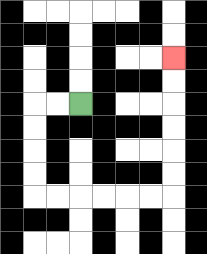{'start': '[3, 4]', 'end': '[7, 2]', 'path_directions': 'L,L,D,D,D,D,R,R,R,R,R,R,U,U,U,U,U,U', 'path_coordinates': '[[3, 4], [2, 4], [1, 4], [1, 5], [1, 6], [1, 7], [1, 8], [2, 8], [3, 8], [4, 8], [5, 8], [6, 8], [7, 8], [7, 7], [7, 6], [7, 5], [7, 4], [7, 3], [7, 2]]'}